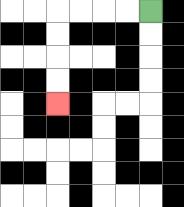{'start': '[6, 0]', 'end': '[2, 4]', 'path_directions': 'L,L,L,L,D,D,D,D', 'path_coordinates': '[[6, 0], [5, 0], [4, 0], [3, 0], [2, 0], [2, 1], [2, 2], [2, 3], [2, 4]]'}